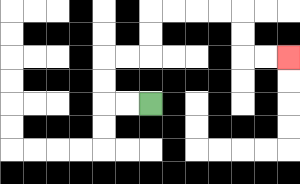{'start': '[6, 4]', 'end': '[12, 2]', 'path_directions': 'L,L,U,U,R,R,U,U,R,R,R,R,D,D,R,R', 'path_coordinates': '[[6, 4], [5, 4], [4, 4], [4, 3], [4, 2], [5, 2], [6, 2], [6, 1], [6, 0], [7, 0], [8, 0], [9, 0], [10, 0], [10, 1], [10, 2], [11, 2], [12, 2]]'}